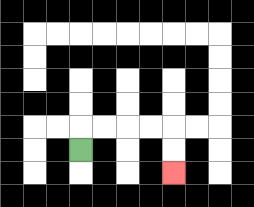{'start': '[3, 6]', 'end': '[7, 7]', 'path_directions': 'U,R,R,R,R,D,D', 'path_coordinates': '[[3, 6], [3, 5], [4, 5], [5, 5], [6, 5], [7, 5], [7, 6], [7, 7]]'}